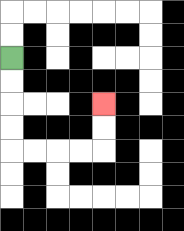{'start': '[0, 2]', 'end': '[4, 4]', 'path_directions': 'D,D,D,D,R,R,R,R,U,U', 'path_coordinates': '[[0, 2], [0, 3], [0, 4], [0, 5], [0, 6], [1, 6], [2, 6], [3, 6], [4, 6], [4, 5], [4, 4]]'}